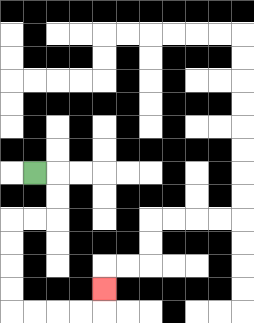{'start': '[1, 7]', 'end': '[4, 12]', 'path_directions': 'R,D,D,L,L,D,D,D,D,R,R,R,R,U', 'path_coordinates': '[[1, 7], [2, 7], [2, 8], [2, 9], [1, 9], [0, 9], [0, 10], [0, 11], [0, 12], [0, 13], [1, 13], [2, 13], [3, 13], [4, 13], [4, 12]]'}